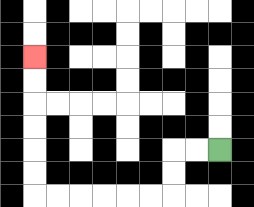{'start': '[9, 6]', 'end': '[1, 2]', 'path_directions': 'L,L,D,D,L,L,L,L,L,L,U,U,U,U,U,U', 'path_coordinates': '[[9, 6], [8, 6], [7, 6], [7, 7], [7, 8], [6, 8], [5, 8], [4, 8], [3, 8], [2, 8], [1, 8], [1, 7], [1, 6], [1, 5], [1, 4], [1, 3], [1, 2]]'}